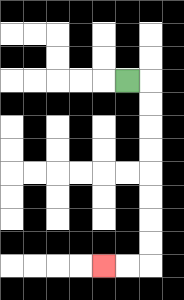{'start': '[5, 3]', 'end': '[4, 11]', 'path_directions': 'R,D,D,D,D,D,D,D,D,L,L', 'path_coordinates': '[[5, 3], [6, 3], [6, 4], [6, 5], [6, 6], [6, 7], [6, 8], [6, 9], [6, 10], [6, 11], [5, 11], [4, 11]]'}